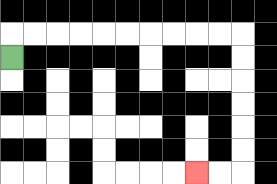{'start': '[0, 2]', 'end': '[8, 7]', 'path_directions': 'U,R,R,R,R,R,R,R,R,R,R,D,D,D,D,D,D,L,L', 'path_coordinates': '[[0, 2], [0, 1], [1, 1], [2, 1], [3, 1], [4, 1], [5, 1], [6, 1], [7, 1], [8, 1], [9, 1], [10, 1], [10, 2], [10, 3], [10, 4], [10, 5], [10, 6], [10, 7], [9, 7], [8, 7]]'}